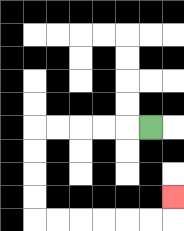{'start': '[6, 5]', 'end': '[7, 8]', 'path_directions': 'L,L,L,L,L,D,D,D,D,R,R,R,R,R,R,U', 'path_coordinates': '[[6, 5], [5, 5], [4, 5], [3, 5], [2, 5], [1, 5], [1, 6], [1, 7], [1, 8], [1, 9], [2, 9], [3, 9], [4, 9], [5, 9], [6, 9], [7, 9], [7, 8]]'}